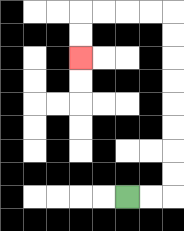{'start': '[5, 8]', 'end': '[3, 2]', 'path_directions': 'R,R,U,U,U,U,U,U,U,U,L,L,L,L,D,D', 'path_coordinates': '[[5, 8], [6, 8], [7, 8], [7, 7], [7, 6], [7, 5], [7, 4], [7, 3], [7, 2], [7, 1], [7, 0], [6, 0], [5, 0], [4, 0], [3, 0], [3, 1], [3, 2]]'}